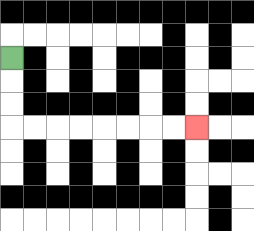{'start': '[0, 2]', 'end': '[8, 5]', 'path_directions': 'D,D,D,R,R,R,R,R,R,R,R', 'path_coordinates': '[[0, 2], [0, 3], [0, 4], [0, 5], [1, 5], [2, 5], [3, 5], [4, 5], [5, 5], [6, 5], [7, 5], [8, 5]]'}